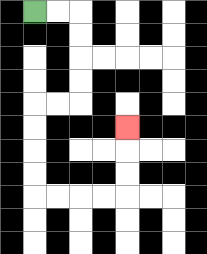{'start': '[1, 0]', 'end': '[5, 5]', 'path_directions': 'R,R,D,D,D,D,L,L,D,D,D,D,R,R,R,R,U,U,U', 'path_coordinates': '[[1, 0], [2, 0], [3, 0], [3, 1], [3, 2], [3, 3], [3, 4], [2, 4], [1, 4], [1, 5], [1, 6], [1, 7], [1, 8], [2, 8], [3, 8], [4, 8], [5, 8], [5, 7], [5, 6], [5, 5]]'}